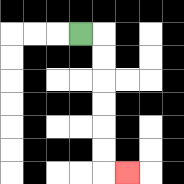{'start': '[3, 1]', 'end': '[5, 7]', 'path_directions': 'R,D,D,D,D,D,D,R', 'path_coordinates': '[[3, 1], [4, 1], [4, 2], [4, 3], [4, 4], [4, 5], [4, 6], [4, 7], [5, 7]]'}